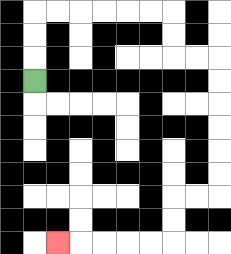{'start': '[1, 3]', 'end': '[2, 10]', 'path_directions': 'U,U,U,R,R,R,R,R,R,D,D,R,R,D,D,D,D,D,D,L,L,D,D,L,L,L,L,L', 'path_coordinates': '[[1, 3], [1, 2], [1, 1], [1, 0], [2, 0], [3, 0], [4, 0], [5, 0], [6, 0], [7, 0], [7, 1], [7, 2], [8, 2], [9, 2], [9, 3], [9, 4], [9, 5], [9, 6], [9, 7], [9, 8], [8, 8], [7, 8], [7, 9], [7, 10], [6, 10], [5, 10], [4, 10], [3, 10], [2, 10]]'}